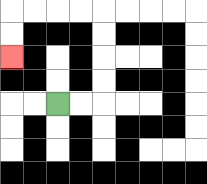{'start': '[2, 4]', 'end': '[0, 2]', 'path_directions': 'R,R,U,U,U,U,L,L,L,L,D,D', 'path_coordinates': '[[2, 4], [3, 4], [4, 4], [4, 3], [4, 2], [4, 1], [4, 0], [3, 0], [2, 0], [1, 0], [0, 0], [0, 1], [0, 2]]'}